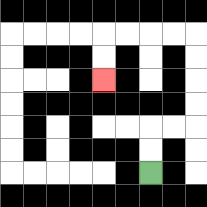{'start': '[6, 7]', 'end': '[4, 3]', 'path_directions': 'U,U,R,R,U,U,U,U,L,L,L,L,D,D', 'path_coordinates': '[[6, 7], [6, 6], [6, 5], [7, 5], [8, 5], [8, 4], [8, 3], [8, 2], [8, 1], [7, 1], [6, 1], [5, 1], [4, 1], [4, 2], [4, 3]]'}